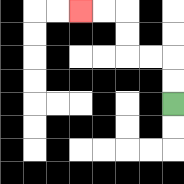{'start': '[7, 4]', 'end': '[3, 0]', 'path_directions': 'U,U,L,L,U,U,L,L', 'path_coordinates': '[[7, 4], [7, 3], [7, 2], [6, 2], [5, 2], [5, 1], [5, 0], [4, 0], [3, 0]]'}